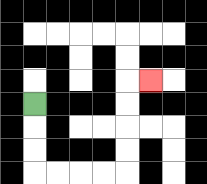{'start': '[1, 4]', 'end': '[6, 3]', 'path_directions': 'D,D,D,R,R,R,R,U,U,U,U,R', 'path_coordinates': '[[1, 4], [1, 5], [1, 6], [1, 7], [2, 7], [3, 7], [4, 7], [5, 7], [5, 6], [5, 5], [5, 4], [5, 3], [6, 3]]'}